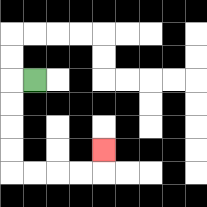{'start': '[1, 3]', 'end': '[4, 6]', 'path_directions': 'L,D,D,D,D,R,R,R,R,U', 'path_coordinates': '[[1, 3], [0, 3], [0, 4], [0, 5], [0, 6], [0, 7], [1, 7], [2, 7], [3, 7], [4, 7], [4, 6]]'}